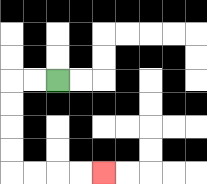{'start': '[2, 3]', 'end': '[4, 7]', 'path_directions': 'L,L,D,D,D,D,R,R,R,R', 'path_coordinates': '[[2, 3], [1, 3], [0, 3], [0, 4], [0, 5], [0, 6], [0, 7], [1, 7], [2, 7], [3, 7], [4, 7]]'}